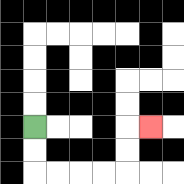{'start': '[1, 5]', 'end': '[6, 5]', 'path_directions': 'D,D,R,R,R,R,U,U,R', 'path_coordinates': '[[1, 5], [1, 6], [1, 7], [2, 7], [3, 7], [4, 7], [5, 7], [5, 6], [5, 5], [6, 5]]'}